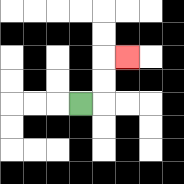{'start': '[3, 4]', 'end': '[5, 2]', 'path_directions': 'R,U,U,R', 'path_coordinates': '[[3, 4], [4, 4], [4, 3], [4, 2], [5, 2]]'}